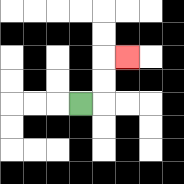{'start': '[3, 4]', 'end': '[5, 2]', 'path_directions': 'R,U,U,R', 'path_coordinates': '[[3, 4], [4, 4], [4, 3], [4, 2], [5, 2]]'}